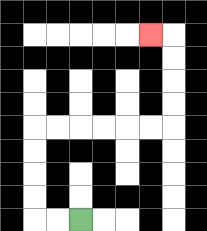{'start': '[3, 9]', 'end': '[6, 1]', 'path_directions': 'L,L,U,U,U,U,R,R,R,R,R,R,U,U,U,U,L', 'path_coordinates': '[[3, 9], [2, 9], [1, 9], [1, 8], [1, 7], [1, 6], [1, 5], [2, 5], [3, 5], [4, 5], [5, 5], [6, 5], [7, 5], [7, 4], [7, 3], [7, 2], [7, 1], [6, 1]]'}